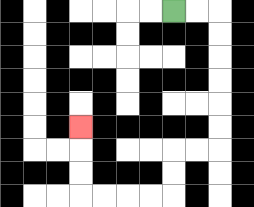{'start': '[7, 0]', 'end': '[3, 5]', 'path_directions': 'R,R,D,D,D,D,D,D,L,L,D,D,L,L,L,L,U,U,U', 'path_coordinates': '[[7, 0], [8, 0], [9, 0], [9, 1], [9, 2], [9, 3], [9, 4], [9, 5], [9, 6], [8, 6], [7, 6], [7, 7], [7, 8], [6, 8], [5, 8], [4, 8], [3, 8], [3, 7], [3, 6], [3, 5]]'}